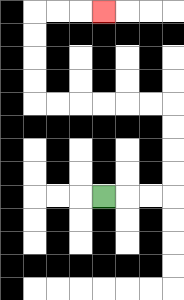{'start': '[4, 8]', 'end': '[4, 0]', 'path_directions': 'R,R,R,U,U,U,U,L,L,L,L,L,L,U,U,U,U,R,R,R', 'path_coordinates': '[[4, 8], [5, 8], [6, 8], [7, 8], [7, 7], [7, 6], [7, 5], [7, 4], [6, 4], [5, 4], [4, 4], [3, 4], [2, 4], [1, 4], [1, 3], [1, 2], [1, 1], [1, 0], [2, 0], [3, 0], [4, 0]]'}